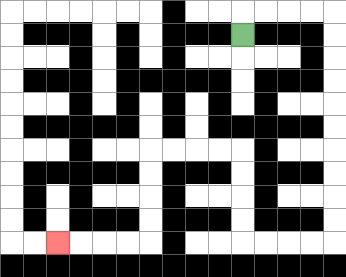{'start': '[10, 1]', 'end': '[2, 10]', 'path_directions': 'U,R,R,R,R,D,D,D,D,D,D,D,D,D,D,L,L,L,L,U,U,U,U,L,L,L,L,D,D,D,D,L,L,L,L', 'path_coordinates': '[[10, 1], [10, 0], [11, 0], [12, 0], [13, 0], [14, 0], [14, 1], [14, 2], [14, 3], [14, 4], [14, 5], [14, 6], [14, 7], [14, 8], [14, 9], [14, 10], [13, 10], [12, 10], [11, 10], [10, 10], [10, 9], [10, 8], [10, 7], [10, 6], [9, 6], [8, 6], [7, 6], [6, 6], [6, 7], [6, 8], [6, 9], [6, 10], [5, 10], [4, 10], [3, 10], [2, 10]]'}